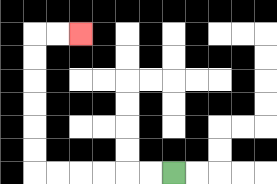{'start': '[7, 7]', 'end': '[3, 1]', 'path_directions': 'L,L,L,L,L,L,U,U,U,U,U,U,R,R', 'path_coordinates': '[[7, 7], [6, 7], [5, 7], [4, 7], [3, 7], [2, 7], [1, 7], [1, 6], [1, 5], [1, 4], [1, 3], [1, 2], [1, 1], [2, 1], [3, 1]]'}